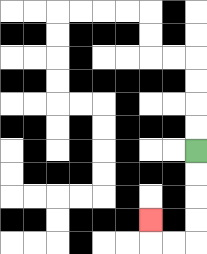{'start': '[8, 6]', 'end': '[6, 9]', 'path_directions': 'D,D,D,D,L,L,U', 'path_coordinates': '[[8, 6], [8, 7], [8, 8], [8, 9], [8, 10], [7, 10], [6, 10], [6, 9]]'}